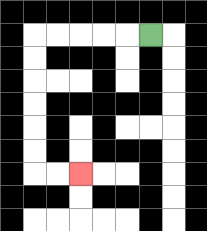{'start': '[6, 1]', 'end': '[3, 7]', 'path_directions': 'L,L,L,L,L,D,D,D,D,D,D,R,R', 'path_coordinates': '[[6, 1], [5, 1], [4, 1], [3, 1], [2, 1], [1, 1], [1, 2], [1, 3], [1, 4], [1, 5], [1, 6], [1, 7], [2, 7], [3, 7]]'}